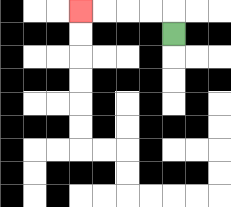{'start': '[7, 1]', 'end': '[3, 0]', 'path_directions': 'U,L,L,L,L', 'path_coordinates': '[[7, 1], [7, 0], [6, 0], [5, 0], [4, 0], [3, 0]]'}